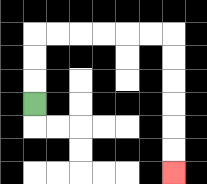{'start': '[1, 4]', 'end': '[7, 7]', 'path_directions': 'U,U,U,R,R,R,R,R,R,D,D,D,D,D,D', 'path_coordinates': '[[1, 4], [1, 3], [1, 2], [1, 1], [2, 1], [3, 1], [4, 1], [5, 1], [6, 1], [7, 1], [7, 2], [7, 3], [7, 4], [7, 5], [7, 6], [7, 7]]'}